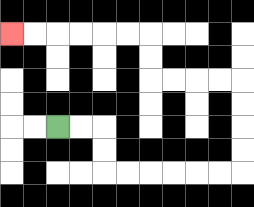{'start': '[2, 5]', 'end': '[0, 1]', 'path_directions': 'R,R,D,D,R,R,R,R,R,R,U,U,U,U,L,L,L,L,U,U,L,L,L,L,L,L', 'path_coordinates': '[[2, 5], [3, 5], [4, 5], [4, 6], [4, 7], [5, 7], [6, 7], [7, 7], [8, 7], [9, 7], [10, 7], [10, 6], [10, 5], [10, 4], [10, 3], [9, 3], [8, 3], [7, 3], [6, 3], [6, 2], [6, 1], [5, 1], [4, 1], [3, 1], [2, 1], [1, 1], [0, 1]]'}